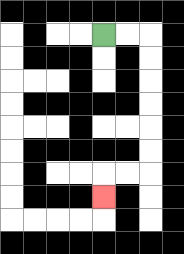{'start': '[4, 1]', 'end': '[4, 8]', 'path_directions': 'R,R,D,D,D,D,D,D,L,L,D', 'path_coordinates': '[[4, 1], [5, 1], [6, 1], [6, 2], [6, 3], [6, 4], [6, 5], [6, 6], [6, 7], [5, 7], [4, 7], [4, 8]]'}